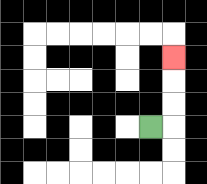{'start': '[6, 5]', 'end': '[7, 2]', 'path_directions': 'R,U,U,U', 'path_coordinates': '[[6, 5], [7, 5], [7, 4], [7, 3], [7, 2]]'}